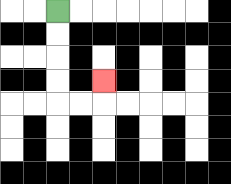{'start': '[2, 0]', 'end': '[4, 3]', 'path_directions': 'D,D,D,D,R,R,U', 'path_coordinates': '[[2, 0], [2, 1], [2, 2], [2, 3], [2, 4], [3, 4], [4, 4], [4, 3]]'}